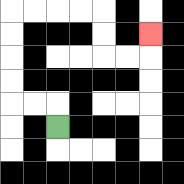{'start': '[2, 5]', 'end': '[6, 1]', 'path_directions': 'U,L,L,U,U,U,U,R,R,R,R,D,D,R,R,U', 'path_coordinates': '[[2, 5], [2, 4], [1, 4], [0, 4], [0, 3], [0, 2], [0, 1], [0, 0], [1, 0], [2, 0], [3, 0], [4, 0], [4, 1], [4, 2], [5, 2], [6, 2], [6, 1]]'}